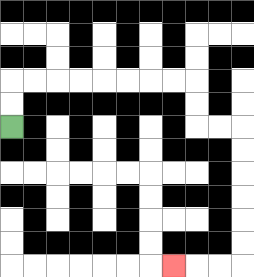{'start': '[0, 5]', 'end': '[7, 11]', 'path_directions': 'U,U,R,R,R,R,R,R,R,R,D,D,R,R,D,D,D,D,D,D,L,L,L', 'path_coordinates': '[[0, 5], [0, 4], [0, 3], [1, 3], [2, 3], [3, 3], [4, 3], [5, 3], [6, 3], [7, 3], [8, 3], [8, 4], [8, 5], [9, 5], [10, 5], [10, 6], [10, 7], [10, 8], [10, 9], [10, 10], [10, 11], [9, 11], [8, 11], [7, 11]]'}